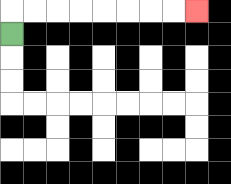{'start': '[0, 1]', 'end': '[8, 0]', 'path_directions': 'U,R,R,R,R,R,R,R,R', 'path_coordinates': '[[0, 1], [0, 0], [1, 0], [2, 0], [3, 0], [4, 0], [5, 0], [6, 0], [7, 0], [8, 0]]'}